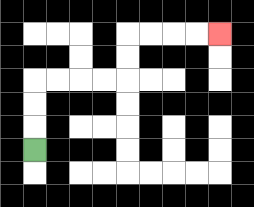{'start': '[1, 6]', 'end': '[9, 1]', 'path_directions': 'U,U,U,R,R,R,R,U,U,R,R,R,R', 'path_coordinates': '[[1, 6], [1, 5], [1, 4], [1, 3], [2, 3], [3, 3], [4, 3], [5, 3], [5, 2], [5, 1], [6, 1], [7, 1], [8, 1], [9, 1]]'}